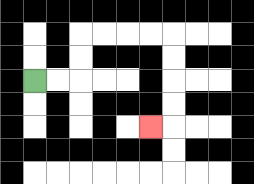{'start': '[1, 3]', 'end': '[6, 5]', 'path_directions': 'R,R,U,U,R,R,R,R,D,D,D,D,L', 'path_coordinates': '[[1, 3], [2, 3], [3, 3], [3, 2], [3, 1], [4, 1], [5, 1], [6, 1], [7, 1], [7, 2], [7, 3], [7, 4], [7, 5], [6, 5]]'}